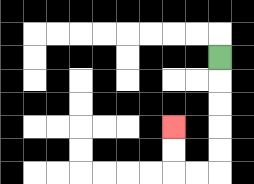{'start': '[9, 2]', 'end': '[7, 5]', 'path_directions': 'D,D,D,D,D,L,L,U,U', 'path_coordinates': '[[9, 2], [9, 3], [9, 4], [9, 5], [9, 6], [9, 7], [8, 7], [7, 7], [7, 6], [7, 5]]'}